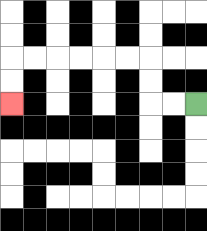{'start': '[8, 4]', 'end': '[0, 4]', 'path_directions': 'L,L,U,U,L,L,L,L,L,L,D,D', 'path_coordinates': '[[8, 4], [7, 4], [6, 4], [6, 3], [6, 2], [5, 2], [4, 2], [3, 2], [2, 2], [1, 2], [0, 2], [0, 3], [0, 4]]'}